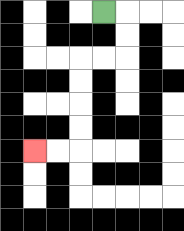{'start': '[4, 0]', 'end': '[1, 6]', 'path_directions': 'R,D,D,L,L,D,D,D,D,L,L', 'path_coordinates': '[[4, 0], [5, 0], [5, 1], [5, 2], [4, 2], [3, 2], [3, 3], [3, 4], [3, 5], [3, 6], [2, 6], [1, 6]]'}